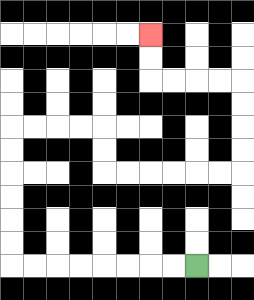{'start': '[8, 11]', 'end': '[6, 1]', 'path_directions': 'L,L,L,L,L,L,L,L,U,U,U,U,U,U,R,R,R,R,D,D,R,R,R,R,R,R,U,U,U,U,L,L,L,L,U,U', 'path_coordinates': '[[8, 11], [7, 11], [6, 11], [5, 11], [4, 11], [3, 11], [2, 11], [1, 11], [0, 11], [0, 10], [0, 9], [0, 8], [0, 7], [0, 6], [0, 5], [1, 5], [2, 5], [3, 5], [4, 5], [4, 6], [4, 7], [5, 7], [6, 7], [7, 7], [8, 7], [9, 7], [10, 7], [10, 6], [10, 5], [10, 4], [10, 3], [9, 3], [8, 3], [7, 3], [6, 3], [6, 2], [6, 1]]'}